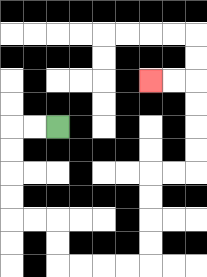{'start': '[2, 5]', 'end': '[6, 3]', 'path_directions': 'L,L,D,D,D,D,R,R,D,D,R,R,R,R,U,U,U,U,R,R,U,U,U,U,L,L', 'path_coordinates': '[[2, 5], [1, 5], [0, 5], [0, 6], [0, 7], [0, 8], [0, 9], [1, 9], [2, 9], [2, 10], [2, 11], [3, 11], [4, 11], [5, 11], [6, 11], [6, 10], [6, 9], [6, 8], [6, 7], [7, 7], [8, 7], [8, 6], [8, 5], [8, 4], [8, 3], [7, 3], [6, 3]]'}